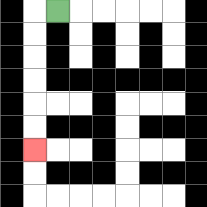{'start': '[2, 0]', 'end': '[1, 6]', 'path_directions': 'L,D,D,D,D,D,D', 'path_coordinates': '[[2, 0], [1, 0], [1, 1], [1, 2], [1, 3], [1, 4], [1, 5], [1, 6]]'}